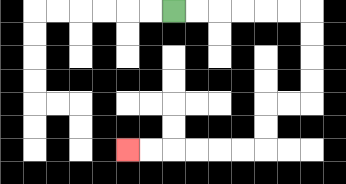{'start': '[7, 0]', 'end': '[5, 6]', 'path_directions': 'R,R,R,R,R,R,D,D,D,D,L,L,D,D,L,L,L,L,L,L', 'path_coordinates': '[[7, 0], [8, 0], [9, 0], [10, 0], [11, 0], [12, 0], [13, 0], [13, 1], [13, 2], [13, 3], [13, 4], [12, 4], [11, 4], [11, 5], [11, 6], [10, 6], [9, 6], [8, 6], [7, 6], [6, 6], [5, 6]]'}